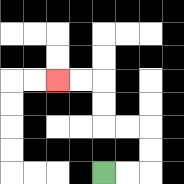{'start': '[4, 7]', 'end': '[2, 3]', 'path_directions': 'R,R,U,U,L,L,U,U,L,L', 'path_coordinates': '[[4, 7], [5, 7], [6, 7], [6, 6], [6, 5], [5, 5], [4, 5], [4, 4], [4, 3], [3, 3], [2, 3]]'}